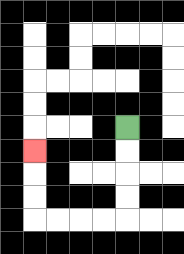{'start': '[5, 5]', 'end': '[1, 6]', 'path_directions': 'D,D,D,D,L,L,L,L,U,U,U', 'path_coordinates': '[[5, 5], [5, 6], [5, 7], [5, 8], [5, 9], [4, 9], [3, 9], [2, 9], [1, 9], [1, 8], [1, 7], [1, 6]]'}